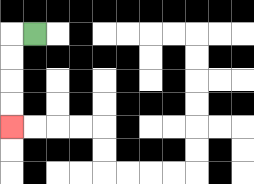{'start': '[1, 1]', 'end': '[0, 5]', 'path_directions': 'L,D,D,D,D', 'path_coordinates': '[[1, 1], [0, 1], [0, 2], [0, 3], [0, 4], [0, 5]]'}